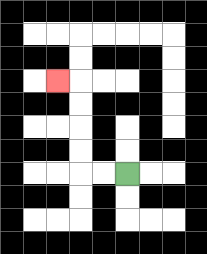{'start': '[5, 7]', 'end': '[2, 3]', 'path_directions': 'L,L,U,U,U,U,L', 'path_coordinates': '[[5, 7], [4, 7], [3, 7], [3, 6], [3, 5], [3, 4], [3, 3], [2, 3]]'}